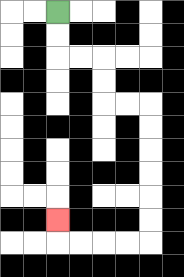{'start': '[2, 0]', 'end': '[2, 9]', 'path_directions': 'D,D,R,R,D,D,R,R,D,D,D,D,D,D,L,L,L,L,U', 'path_coordinates': '[[2, 0], [2, 1], [2, 2], [3, 2], [4, 2], [4, 3], [4, 4], [5, 4], [6, 4], [6, 5], [6, 6], [6, 7], [6, 8], [6, 9], [6, 10], [5, 10], [4, 10], [3, 10], [2, 10], [2, 9]]'}